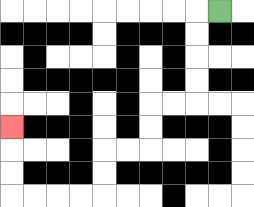{'start': '[9, 0]', 'end': '[0, 5]', 'path_directions': 'L,D,D,D,D,L,L,D,D,L,L,D,D,L,L,L,L,U,U,U', 'path_coordinates': '[[9, 0], [8, 0], [8, 1], [8, 2], [8, 3], [8, 4], [7, 4], [6, 4], [6, 5], [6, 6], [5, 6], [4, 6], [4, 7], [4, 8], [3, 8], [2, 8], [1, 8], [0, 8], [0, 7], [0, 6], [0, 5]]'}